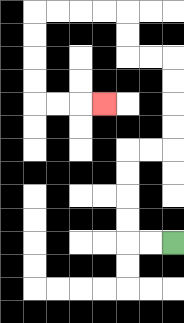{'start': '[7, 10]', 'end': '[4, 4]', 'path_directions': 'L,L,U,U,U,U,R,R,U,U,U,U,L,L,U,U,L,L,L,L,D,D,D,D,R,R,R', 'path_coordinates': '[[7, 10], [6, 10], [5, 10], [5, 9], [5, 8], [5, 7], [5, 6], [6, 6], [7, 6], [7, 5], [7, 4], [7, 3], [7, 2], [6, 2], [5, 2], [5, 1], [5, 0], [4, 0], [3, 0], [2, 0], [1, 0], [1, 1], [1, 2], [1, 3], [1, 4], [2, 4], [3, 4], [4, 4]]'}